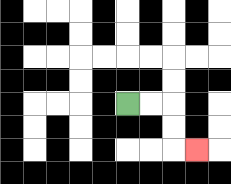{'start': '[5, 4]', 'end': '[8, 6]', 'path_directions': 'R,R,D,D,R', 'path_coordinates': '[[5, 4], [6, 4], [7, 4], [7, 5], [7, 6], [8, 6]]'}